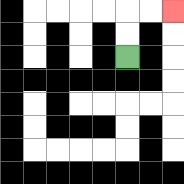{'start': '[5, 2]', 'end': '[7, 0]', 'path_directions': 'U,U,R,R', 'path_coordinates': '[[5, 2], [5, 1], [5, 0], [6, 0], [7, 0]]'}